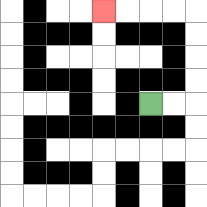{'start': '[6, 4]', 'end': '[4, 0]', 'path_directions': 'R,R,U,U,U,U,L,L,L,L', 'path_coordinates': '[[6, 4], [7, 4], [8, 4], [8, 3], [8, 2], [8, 1], [8, 0], [7, 0], [6, 0], [5, 0], [4, 0]]'}